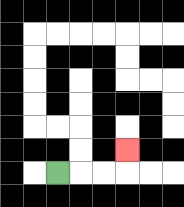{'start': '[2, 7]', 'end': '[5, 6]', 'path_directions': 'R,R,R,U', 'path_coordinates': '[[2, 7], [3, 7], [4, 7], [5, 7], [5, 6]]'}